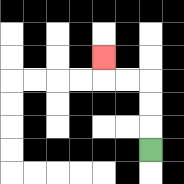{'start': '[6, 6]', 'end': '[4, 2]', 'path_directions': 'U,U,U,L,L,U', 'path_coordinates': '[[6, 6], [6, 5], [6, 4], [6, 3], [5, 3], [4, 3], [4, 2]]'}